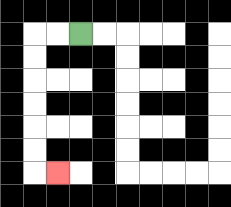{'start': '[3, 1]', 'end': '[2, 7]', 'path_directions': 'L,L,D,D,D,D,D,D,R', 'path_coordinates': '[[3, 1], [2, 1], [1, 1], [1, 2], [1, 3], [1, 4], [1, 5], [1, 6], [1, 7], [2, 7]]'}